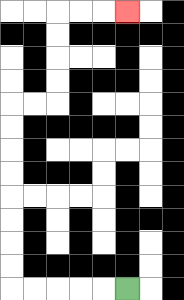{'start': '[5, 12]', 'end': '[5, 0]', 'path_directions': 'L,L,L,L,L,U,U,U,U,U,U,U,U,R,R,U,U,U,U,R,R,R', 'path_coordinates': '[[5, 12], [4, 12], [3, 12], [2, 12], [1, 12], [0, 12], [0, 11], [0, 10], [0, 9], [0, 8], [0, 7], [0, 6], [0, 5], [0, 4], [1, 4], [2, 4], [2, 3], [2, 2], [2, 1], [2, 0], [3, 0], [4, 0], [5, 0]]'}